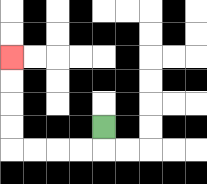{'start': '[4, 5]', 'end': '[0, 2]', 'path_directions': 'D,L,L,L,L,U,U,U,U', 'path_coordinates': '[[4, 5], [4, 6], [3, 6], [2, 6], [1, 6], [0, 6], [0, 5], [0, 4], [0, 3], [0, 2]]'}